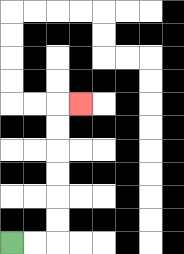{'start': '[0, 10]', 'end': '[3, 4]', 'path_directions': 'R,R,U,U,U,U,U,U,R', 'path_coordinates': '[[0, 10], [1, 10], [2, 10], [2, 9], [2, 8], [2, 7], [2, 6], [2, 5], [2, 4], [3, 4]]'}